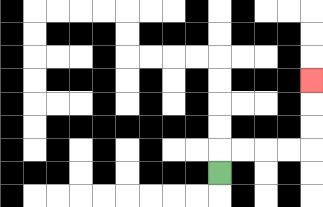{'start': '[9, 7]', 'end': '[13, 3]', 'path_directions': 'U,R,R,R,R,U,U,U', 'path_coordinates': '[[9, 7], [9, 6], [10, 6], [11, 6], [12, 6], [13, 6], [13, 5], [13, 4], [13, 3]]'}